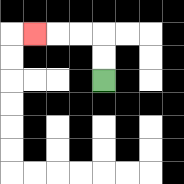{'start': '[4, 3]', 'end': '[1, 1]', 'path_directions': 'U,U,L,L,L', 'path_coordinates': '[[4, 3], [4, 2], [4, 1], [3, 1], [2, 1], [1, 1]]'}